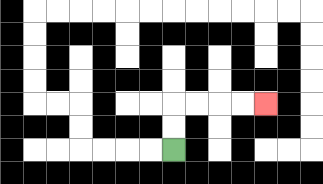{'start': '[7, 6]', 'end': '[11, 4]', 'path_directions': 'U,U,R,R,R,R', 'path_coordinates': '[[7, 6], [7, 5], [7, 4], [8, 4], [9, 4], [10, 4], [11, 4]]'}